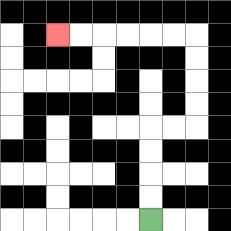{'start': '[6, 9]', 'end': '[2, 1]', 'path_directions': 'U,U,U,U,R,R,U,U,U,U,L,L,L,L,L,L', 'path_coordinates': '[[6, 9], [6, 8], [6, 7], [6, 6], [6, 5], [7, 5], [8, 5], [8, 4], [8, 3], [8, 2], [8, 1], [7, 1], [6, 1], [5, 1], [4, 1], [3, 1], [2, 1]]'}